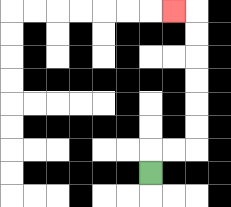{'start': '[6, 7]', 'end': '[7, 0]', 'path_directions': 'U,R,R,U,U,U,U,U,U,L', 'path_coordinates': '[[6, 7], [6, 6], [7, 6], [8, 6], [8, 5], [8, 4], [8, 3], [8, 2], [8, 1], [8, 0], [7, 0]]'}